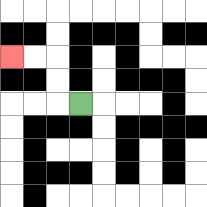{'start': '[3, 4]', 'end': '[0, 2]', 'path_directions': 'L,U,U,L,L', 'path_coordinates': '[[3, 4], [2, 4], [2, 3], [2, 2], [1, 2], [0, 2]]'}